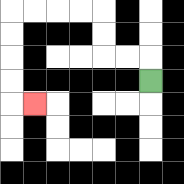{'start': '[6, 3]', 'end': '[1, 4]', 'path_directions': 'U,L,L,U,U,L,L,L,L,D,D,D,D,R', 'path_coordinates': '[[6, 3], [6, 2], [5, 2], [4, 2], [4, 1], [4, 0], [3, 0], [2, 0], [1, 0], [0, 0], [0, 1], [0, 2], [0, 3], [0, 4], [1, 4]]'}